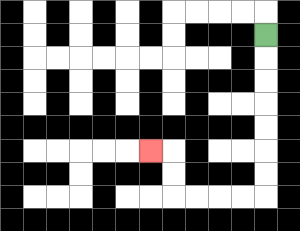{'start': '[11, 1]', 'end': '[6, 6]', 'path_directions': 'D,D,D,D,D,D,D,L,L,L,L,U,U,L', 'path_coordinates': '[[11, 1], [11, 2], [11, 3], [11, 4], [11, 5], [11, 6], [11, 7], [11, 8], [10, 8], [9, 8], [8, 8], [7, 8], [7, 7], [7, 6], [6, 6]]'}